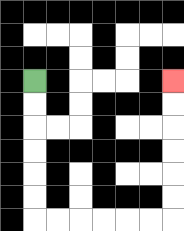{'start': '[1, 3]', 'end': '[7, 3]', 'path_directions': 'D,D,D,D,D,D,R,R,R,R,R,R,U,U,U,U,U,U', 'path_coordinates': '[[1, 3], [1, 4], [1, 5], [1, 6], [1, 7], [1, 8], [1, 9], [2, 9], [3, 9], [4, 9], [5, 9], [6, 9], [7, 9], [7, 8], [7, 7], [7, 6], [7, 5], [7, 4], [7, 3]]'}